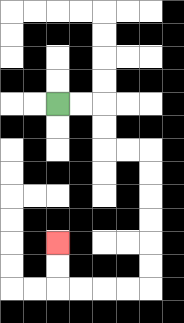{'start': '[2, 4]', 'end': '[2, 10]', 'path_directions': 'R,R,D,D,R,R,D,D,D,D,D,D,L,L,L,L,U,U', 'path_coordinates': '[[2, 4], [3, 4], [4, 4], [4, 5], [4, 6], [5, 6], [6, 6], [6, 7], [6, 8], [6, 9], [6, 10], [6, 11], [6, 12], [5, 12], [4, 12], [3, 12], [2, 12], [2, 11], [2, 10]]'}